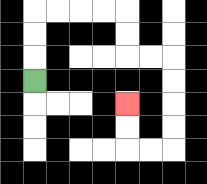{'start': '[1, 3]', 'end': '[5, 4]', 'path_directions': 'U,U,U,R,R,R,R,D,D,R,R,D,D,D,D,L,L,U,U', 'path_coordinates': '[[1, 3], [1, 2], [1, 1], [1, 0], [2, 0], [3, 0], [4, 0], [5, 0], [5, 1], [5, 2], [6, 2], [7, 2], [7, 3], [7, 4], [7, 5], [7, 6], [6, 6], [5, 6], [5, 5], [5, 4]]'}